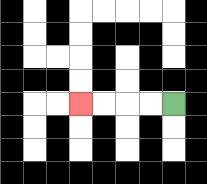{'start': '[7, 4]', 'end': '[3, 4]', 'path_directions': 'L,L,L,L', 'path_coordinates': '[[7, 4], [6, 4], [5, 4], [4, 4], [3, 4]]'}